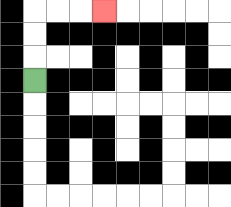{'start': '[1, 3]', 'end': '[4, 0]', 'path_directions': 'U,U,U,R,R,R', 'path_coordinates': '[[1, 3], [1, 2], [1, 1], [1, 0], [2, 0], [3, 0], [4, 0]]'}